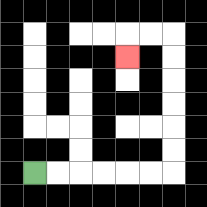{'start': '[1, 7]', 'end': '[5, 2]', 'path_directions': 'R,R,R,R,R,R,U,U,U,U,U,U,L,L,D', 'path_coordinates': '[[1, 7], [2, 7], [3, 7], [4, 7], [5, 7], [6, 7], [7, 7], [7, 6], [7, 5], [7, 4], [7, 3], [7, 2], [7, 1], [6, 1], [5, 1], [5, 2]]'}